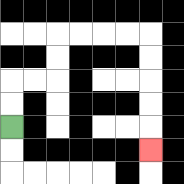{'start': '[0, 5]', 'end': '[6, 6]', 'path_directions': 'U,U,R,R,U,U,R,R,R,R,D,D,D,D,D', 'path_coordinates': '[[0, 5], [0, 4], [0, 3], [1, 3], [2, 3], [2, 2], [2, 1], [3, 1], [4, 1], [5, 1], [6, 1], [6, 2], [6, 3], [6, 4], [6, 5], [6, 6]]'}